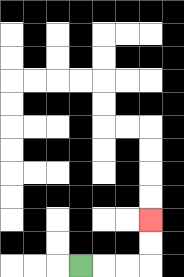{'start': '[3, 11]', 'end': '[6, 9]', 'path_directions': 'R,R,R,U,U', 'path_coordinates': '[[3, 11], [4, 11], [5, 11], [6, 11], [6, 10], [6, 9]]'}